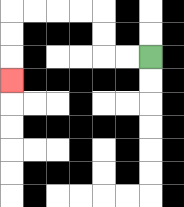{'start': '[6, 2]', 'end': '[0, 3]', 'path_directions': 'L,L,U,U,L,L,L,L,D,D,D', 'path_coordinates': '[[6, 2], [5, 2], [4, 2], [4, 1], [4, 0], [3, 0], [2, 0], [1, 0], [0, 0], [0, 1], [0, 2], [0, 3]]'}